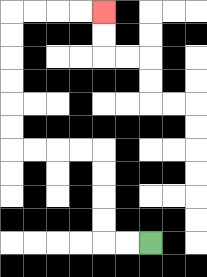{'start': '[6, 10]', 'end': '[4, 0]', 'path_directions': 'L,L,U,U,U,U,L,L,L,L,U,U,U,U,U,U,R,R,R,R', 'path_coordinates': '[[6, 10], [5, 10], [4, 10], [4, 9], [4, 8], [4, 7], [4, 6], [3, 6], [2, 6], [1, 6], [0, 6], [0, 5], [0, 4], [0, 3], [0, 2], [0, 1], [0, 0], [1, 0], [2, 0], [3, 0], [4, 0]]'}